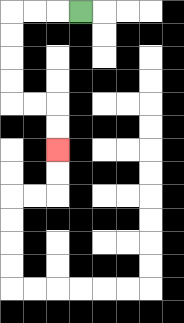{'start': '[3, 0]', 'end': '[2, 6]', 'path_directions': 'L,L,L,D,D,D,D,R,R,D,D', 'path_coordinates': '[[3, 0], [2, 0], [1, 0], [0, 0], [0, 1], [0, 2], [0, 3], [0, 4], [1, 4], [2, 4], [2, 5], [2, 6]]'}